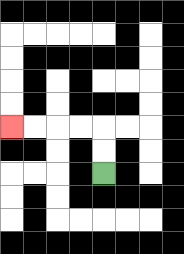{'start': '[4, 7]', 'end': '[0, 5]', 'path_directions': 'U,U,L,L,L,L', 'path_coordinates': '[[4, 7], [4, 6], [4, 5], [3, 5], [2, 5], [1, 5], [0, 5]]'}